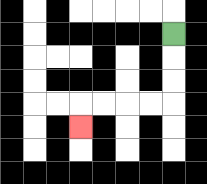{'start': '[7, 1]', 'end': '[3, 5]', 'path_directions': 'D,D,D,L,L,L,L,D', 'path_coordinates': '[[7, 1], [7, 2], [7, 3], [7, 4], [6, 4], [5, 4], [4, 4], [3, 4], [3, 5]]'}